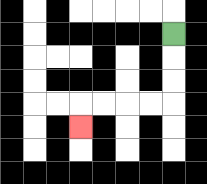{'start': '[7, 1]', 'end': '[3, 5]', 'path_directions': 'D,D,D,L,L,L,L,D', 'path_coordinates': '[[7, 1], [7, 2], [7, 3], [7, 4], [6, 4], [5, 4], [4, 4], [3, 4], [3, 5]]'}